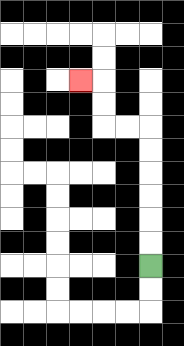{'start': '[6, 11]', 'end': '[3, 3]', 'path_directions': 'U,U,U,U,U,U,L,L,U,U,L', 'path_coordinates': '[[6, 11], [6, 10], [6, 9], [6, 8], [6, 7], [6, 6], [6, 5], [5, 5], [4, 5], [4, 4], [4, 3], [3, 3]]'}